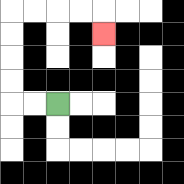{'start': '[2, 4]', 'end': '[4, 1]', 'path_directions': 'L,L,U,U,U,U,R,R,R,R,D', 'path_coordinates': '[[2, 4], [1, 4], [0, 4], [0, 3], [0, 2], [0, 1], [0, 0], [1, 0], [2, 0], [3, 0], [4, 0], [4, 1]]'}